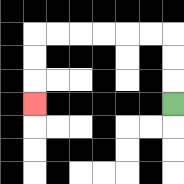{'start': '[7, 4]', 'end': '[1, 4]', 'path_directions': 'U,U,U,L,L,L,L,L,L,D,D,D', 'path_coordinates': '[[7, 4], [7, 3], [7, 2], [7, 1], [6, 1], [5, 1], [4, 1], [3, 1], [2, 1], [1, 1], [1, 2], [1, 3], [1, 4]]'}